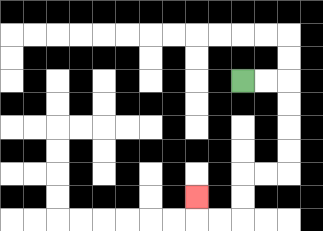{'start': '[10, 3]', 'end': '[8, 8]', 'path_directions': 'R,R,D,D,D,D,L,L,D,D,L,L,U', 'path_coordinates': '[[10, 3], [11, 3], [12, 3], [12, 4], [12, 5], [12, 6], [12, 7], [11, 7], [10, 7], [10, 8], [10, 9], [9, 9], [8, 9], [8, 8]]'}